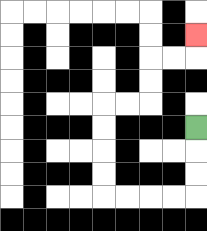{'start': '[8, 5]', 'end': '[8, 1]', 'path_directions': 'D,D,D,L,L,L,L,U,U,U,U,R,R,U,U,R,R,U', 'path_coordinates': '[[8, 5], [8, 6], [8, 7], [8, 8], [7, 8], [6, 8], [5, 8], [4, 8], [4, 7], [4, 6], [4, 5], [4, 4], [5, 4], [6, 4], [6, 3], [6, 2], [7, 2], [8, 2], [8, 1]]'}